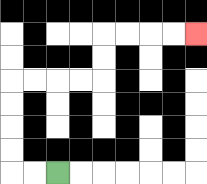{'start': '[2, 7]', 'end': '[8, 1]', 'path_directions': 'L,L,U,U,U,U,R,R,R,R,U,U,R,R,R,R', 'path_coordinates': '[[2, 7], [1, 7], [0, 7], [0, 6], [0, 5], [0, 4], [0, 3], [1, 3], [2, 3], [3, 3], [4, 3], [4, 2], [4, 1], [5, 1], [6, 1], [7, 1], [8, 1]]'}